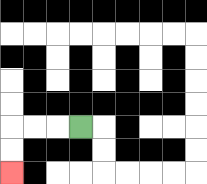{'start': '[3, 5]', 'end': '[0, 7]', 'path_directions': 'L,L,L,D,D', 'path_coordinates': '[[3, 5], [2, 5], [1, 5], [0, 5], [0, 6], [0, 7]]'}